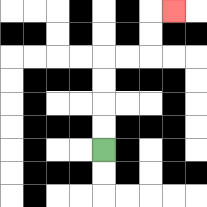{'start': '[4, 6]', 'end': '[7, 0]', 'path_directions': 'U,U,U,U,R,R,U,U,R', 'path_coordinates': '[[4, 6], [4, 5], [4, 4], [4, 3], [4, 2], [5, 2], [6, 2], [6, 1], [6, 0], [7, 0]]'}